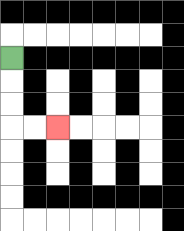{'start': '[0, 2]', 'end': '[2, 5]', 'path_directions': 'D,D,D,R,R', 'path_coordinates': '[[0, 2], [0, 3], [0, 4], [0, 5], [1, 5], [2, 5]]'}